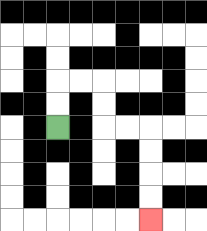{'start': '[2, 5]', 'end': '[6, 9]', 'path_directions': 'U,U,R,R,D,D,R,R,D,D,D,D', 'path_coordinates': '[[2, 5], [2, 4], [2, 3], [3, 3], [4, 3], [4, 4], [4, 5], [5, 5], [6, 5], [6, 6], [6, 7], [6, 8], [6, 9]]'}